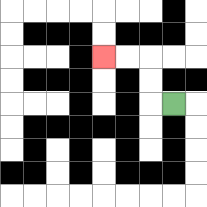{'start': '[7, 4]', 'end': '[4, 2]', 'path_directions': 'L,U,U,L,L', 'path_coordinates': '[[7, 4], [6, 4], [6, 3], [6, 2], [5, 2], [4, 2]]'}